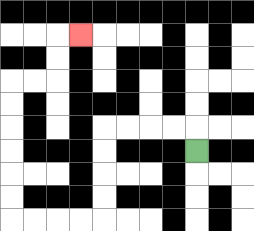{'start': '[8, 6]', 'end': '[3, 1]', 'path_directions': 'U,L,L,L,L,D,D,D,D,L,L,L,L,U,U,U,U,U,U,R,R,U,U,R', 'path_coordinates': '[[8, 6], [8, 5], [7, 5], [6, 5], [5, 5], [4, 5], [4, 6], [4, 7], [4, 8], [4, 9], [3, 9], [2, 9], [1, 9], [0, 9], [0, 8], [0, 7], [0, 6], [0, 5], [0, 4], [0, 3], [1, 3], [2, 3], [2, 2], [2, 1], [3, 1]]'}